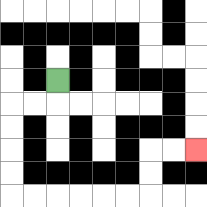{'start': '[2, 3]', 'end': '[8, 6]', 'path_directions': 'D,L,L,D,D,D,D,R,R,R,R,R,R,U,U,R,R', 'path_coordinates': '[[2, 3], [2, 4], [1, 4], [0, 4], [0, 5], [0, 6], [0, 7], [0, 8], [1, 8], [2, 8], [3, 8], [4, 8], [5, 8], [6, 8], [6, 7], [6, 6], [7, 6], [8, 6]]'}